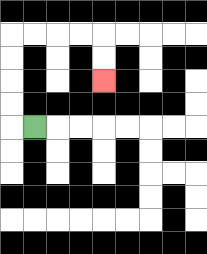{'start': '[1, 5]', 'end': '[4, 3]', 'path_directions': 'L,U,U,U,U,R,R,R,R,D,D', 'path_coordinates': '[[1, 5], [0, 5], [0, 4], [0, 3], [0, 2], [0, 1], [1, 1], [2, 1], [3, 1], [4, 1], [4, 2], [4, 3]]'}